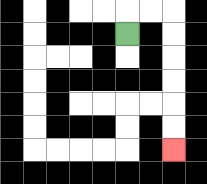{'start': '[5, 1]', 'end': '[7, 6]', 'path_directions': 'U,R,R,D,D,D,D,D,D', 'path_coordinates': '[[5, 1], [5, 0], [6, 0], [7, 0], [7, 1], [7, 2], [7, 3], [7, 4], [7, 5], [7, 6]]'}